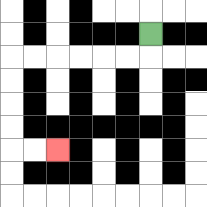{'start': '[6, 1]', 'end': '[2, 6]', 'path_directions': 'D,L,L,L,L,L,L,D,D,D,D,R,R', 'path_coordinates': '[[6, 1], [6, 2], [5, 2], [4, 2], [3, 2], [2, 2], [1, 2], [0, 2], [0, 3], [0, 4], [0, 5], [0, 6], [1, 6], [2, 6]]'}